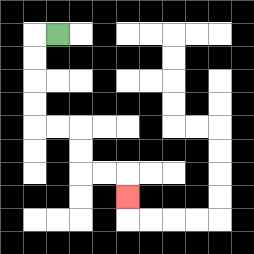{'start': '[2, 1]', 'end': '[5, 8]', 'path_directions': 'L,D,D,D,D,R,R,D,D,R,R,D', 'path_coordinates': '[[2, 1], [1, 1], [1, 2], [1, 3], [1, 4], [1, 5], [2, 5], [3, 5], [3, 6], [3, 7], [4, 7], [5, 7], [5, 8]]'}